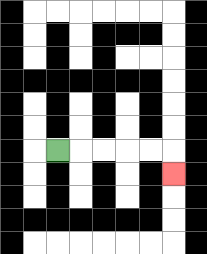{'start': '[2, 6]', 'end': '[7, 7]', 'path_directions': 'R,R,R,R,R,D', 'path_coordinates': '[[2, 6], [3, 6], [4, 6], [5, 6], [6, 6], [7, 6], [7, 7]]'}